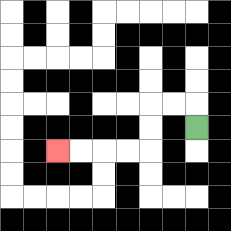{'start': '[8, 5]', 'end': '[2, 6]', 'path_directions': 'U,L,L,D,D,L,L,L,L', 'path_coordinates': '[[8, 5], [8, 4], [7, 4], [6, 4], [6, 5], [6, 6], [5, 6], [4, 6], [3, 6], [2, 6]]'}